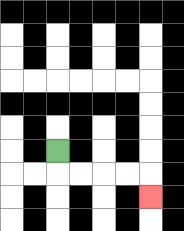{'start': '[2, 6]', 'end': '[6, 8]', 'path_directions': 'D,R,R,R,R,D', 'path_coordinates': '[[2, 6], [2, 7], [3, 7], [4, 7], [5, 7], [6, 7], [6, 8]]'}